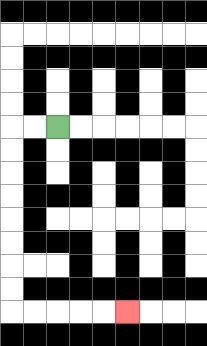{'start': '[2, 5]', 'end': '[5, 13]', 'path_directions': 'L,L,D,D,D,D,D,D,D,D,R,R,R,R,R', 'path_coordinates': '[[2, 5], [1, 5], [0, 5], [0, 6], [0, 7], [0, 8], [0, 9], [0, 10], [0, 11], [0, 12], [0, 13], [1, 13], [2, 13], [3, 13], [4, 13], [5, 13]]'}